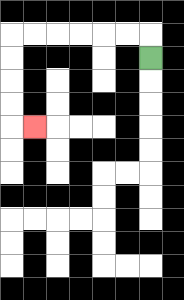{'start': '[6, 2]', 'end': '[1, 5]', 'path_directions': 'U,L,L,L,L,L,L,D,D,D,D,R', 'path_coordinates': '[[6, 2], [6, 1], [5, 1], [4, 1], [3, 1], [2, 1], [1, 1], [0, 1], [0, 2], [0, 3], [0, 4], [0, 5], [1, 5]]'}